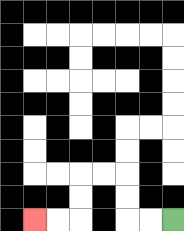{'start': '[7, 9]', 'end': '[1, 9]', 'path_directions': 'L,L,U,U,L,L,D,D,L,L', 'path_coordinates': '[[7, 9], [6, 9], [5, 9], [5, 8], [5, 7], [4, 7], [3, 7], [3, 8], [3, 9], [2, 9], [1, 9]]'}